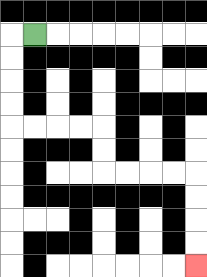{'start': '[1, 1]', 'end': '[8, 11]', 'path_directions': 'L,D,D,D,D,R,R,R,R,D,D,R,R,R,R,D,D,D,D', 'path_coordinates': '[[1, 1], [0, 1], [0, 2], [0, 3], [0, 4], [0, 5], [1, 5], [2, 5], [3, 5], [4, 5], [4, 6], [4, 7], [5, 7], [6, 7], [7, 7], [8, 7], [8, 8], [8, 9], [8, 10], [8, 11]]'}